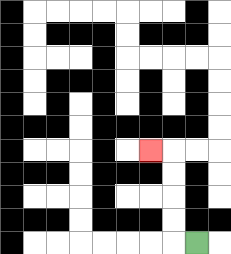{'start': '[8, 10]', 'end': '[6, 6]', 'path_directions': 'L,U,U,U,U,L', 'path_coordinates': '[[8, 10], [7, 10], [7, 9], [7, 8], [7, 7], [7, 6], [6, 6]]'}